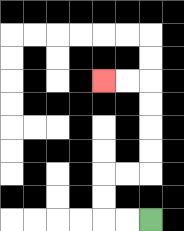{'start': '[6, 9]', 'end': '[4, 3]', 'path_directions': 'L,L,U,U,R,R,U,U,U,U,L,L', 'path_coordinates': '[[6, 9], [5, 9], [4, 9], [4, 8], [4, 7], [5, 7], [6, 7], [6, 6], [6, 5], [6, 4], [6, 3], [5, 3], [4, 3]]'}